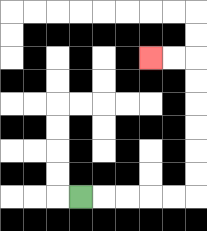{'start': '[3, 8]', 'end': '[6, 2]', 'path_directions': 'R,R,R,R,R,U,U,U,U,U,U,L,L', 'path_coordinates': '[[3, 8], [4, 8], [5, 8], [6, 8], [7, 8], [8, 8], [8, 7], [8, 6], [8, 5], [8, 4], [8, 3], [8, 2], [7, 2], [6, 2]]'}